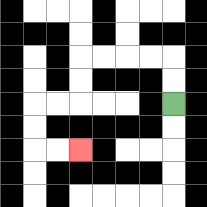{'start': '[7, 4]', 'end': '[3, 6]', 'path_directions': 'U,U,L,L,L,L,D,D,L,L,D,D,R,R', 'path_coordinates': '[[7, 4], [7, 3], [7, 2], [6, 2], [5, 2], [4, 2], [3, 2], [3, 3], [3, 4], [2, 4], [1, 4], [1, 5], [1, 6], [2, 6], [3, 6]]'}